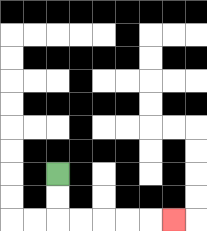{'start': '[2, 7]', 'end': '[7, 9]', 'path_directions': 'D,D,R,R,R,R,R', 'path_coordinates': '[[2, 7], [2, 8], [2, 9], [3, 9], [4, 9], [5, 9], [6, 9], [7, 9]]'}